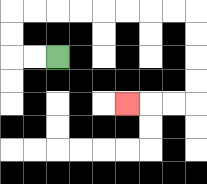{'start': '[2, 2]', 'end': '[5, 4]', 'path_directions': 'L,L,U,U,R,R,R,R,R,R,R,R,D,D,D,D,L,L,L', 'path_coordinates': '[[2, 2], [1, 2], [0, 2], [0, 1], [0, 0], [1, 0], [2, 0], [3, 0], [4, 0], [5, 0], [6, 0], [7, 0], [8, 0], [8, 1], [8, 2], [8, 3], [8, 4], [7, 4], [6, 4], [5, 4]]'}